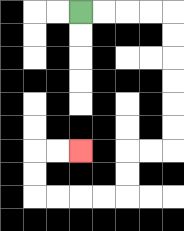{'start': '[3, 0]', 'end': '[3, 6]', 'path_directions': 'R,R,R,R,D,D,D,D,D,D,L,L,D,D,L,L,L,L,U,U,R,R', 'path_coordinates': '[[3, 0], [4, 0], [5, 0], [6, 0], [7, 0], [7, 1], [7, 2], [7, 3], [7, 4], [7, 5], [7, 6], [6, 6], [5, 6], [5, 7], [5, 8], [4, 8], [3, 8], [2, 8], [1, 8], [1, 7], [1, 6], [2, 6], [3, 6]]'}